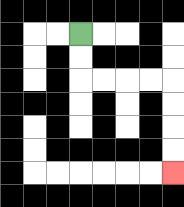{'start': '[3, 1]', 'end': '[7, 7]', 'path_directions': 'D,D,R,R,R,R,D,D,D,D', 'path_coordinates': '[[3, 1], [3, 2], [3, 3], [4, 3], [5, 3], [6, 3], [7, 3], [7, 4], [7, 5], [7, 6], [7, 7]]'}